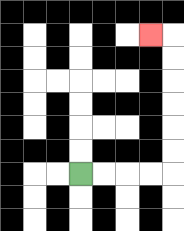{'start': '[3, 7]', 'end': '[6, 1]', 'path_directions': 'R,R,R,R,U,U,U,U,U,U,L', 'path_coordinates': '[[3, 7], [4, 7], [5, 7], [6, 7], [7, 7], [7, 6], [7, 5], [7, 4], [7, 3], [7, 2], [7, 1], [6, 1]]'}